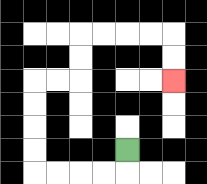{'start': '[5, 6]', 'end': '[7, 3]', 'path_directions': 'D,L,L,L,L,U,U,U,U,R,R,U,U,R,R,R,R,D,D', 'path_coordinates': '[[5, 6], [5, 7], [4, 7], [3, 7], [2, 7], [1, 7], [1, 6], [1, 5], [1, 4], [1, 3], [2, 3], [3, 3], [3, 2], [3, 1], [4, 1], [5, 1], [6, 1], [7, 1], [7, 2], [7, 3]]'}